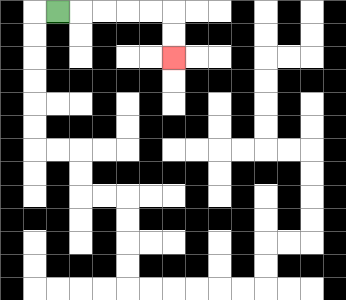{'start': '[2, 0]', 'end': '[7, 2]', 'path_directions': 'R,R,R,R,R,D,D', 'path_coordinates': '[[2, 0], [3, 0], [4, 0], [5, 0], [6, 0], [7, 0], [7, 1], [7, 2]]'}